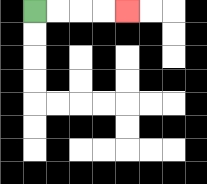{'start': '[1, 0]', 'end': '[5, 0]', 'path_directions': 'R,R,R,R', 'path_coordinates': '[[1, 0], [2, 0], [3, 0], [4, 0], [5, 0]]'}